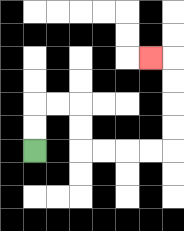{'start': '[1, 6]', 'end': '[6, 2]', 'path_directions': 'U,U,R,R,D,D,R,R,R,R,U,U,U,U,L', 'path_coordinates': '[[1, 6], [1, 5], [1, 4], [2, 4], [3, 4], [3, 5], [3, 6], [4, 6], [5, 6], [6, 6], [7, 6], [7, 5], [7, 4], [7, 3], [7, 2], [6, 2]]'}